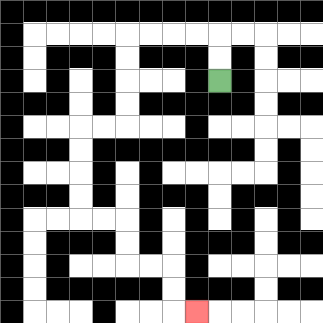{'start': '[9, 3]', 'end': '[8, 13]', 'path_directions': 'U,U,L,L,L,L,D,D,D,D,L,L,D,D,D,D,R,R,D,D,R,R,D,D,R', 'path_coordinates': '[[9, 3], [9, 2], [9, 1], [8, 1], [7, 1], [6, 1], [5, 1], [5, 2], [5, 3], [5, 4], [5, 5], [4, 5], [3, 5], [3, 6], [3, 7], [3, 8], [3, 9], [4, 9], [5, 9], [5, 10], [5, 11], [6, 11], [7, 11], [7, 12], [7, 13], [8, 13]]'}